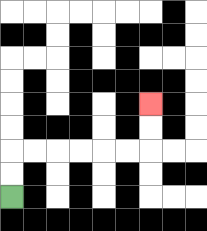{'start': '[0, 8]', 'end': '[6, 4]', 'path_directions': 'U,U,R,R,R,R,R,R,U,U', 'path_coordinates': '[[0, 8], [0, 7], [0, 6], [1, 6], [2, 6], [3, 6], [4, 6], [5, 6], [6, 6], [6, 5], [6, 4]]'}